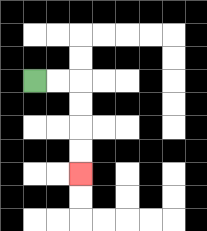{'start': '[1, 3]', 'end': '[3, 7]', 'path_directions': 'R,R,D,D,D,D', 'path_coordinates': '[[1, 3], [2, 3], [3, 3], [3, 4], [3, 5], [3, 6], [3, 7]]'}